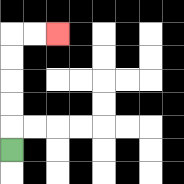{'start': '[0, 6]', 'end': '[2, 1]', 'path_directions': 'U,U,U,U,U,R,R', 'path_coordinates': '[[0, 6], [0, 5], [0, 4], [0, 3], [0, 2], [0, 1], [1, 1], [2, 1]]'}